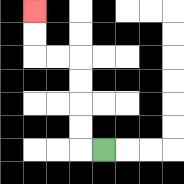{'start': '[4, 6]', 'end': '[1, 0]', 'path_directions': 'L,U,U,U,U,L,L,U,U', 'path_coordinates': '[[4, 6], [3, 6], [3, 5], [3, 4], [3, 3], [3, 2], [2, 2], [1, 2], [1, 1], [1, 0]]'}